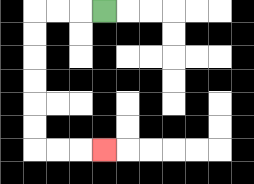{'start': '[4, 0]', 'end': '[4, 6]', 'path_directions': 'L,L,L,D,D,D,D,D,D,R,R,R', 'path_coordinates': '[[4, 0], [3, 0], [2, 0], [1, 0], [1, 1], [1, 2], [1, 3], [1, 4], [1, 5], [1, 6], [2, 6], [3, 6], [4, 6]]'}